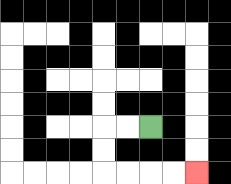{'start': '[6, 5]', 'end': '[8, 7]', 'path_directions': 'L,L,D,D,R,R,R,R', 'path_coordinates': '[[6, 5], [5, 5], [4, 5], [4, 6], [4, 7], [5, 7], [6, 7], [7, 7], [8, 7]]'}